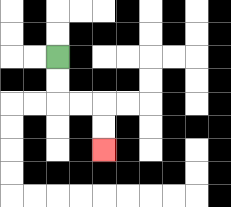{'start': '[2, 2]', 'end': '[4, 6]', 'path_directions': 'D,D,R,R,D,D', 'path_coordinates': '[[2, 2], [2, 3], [2, 4], [3, 4], [4, 4], [4, 5], [4, 6]]'}